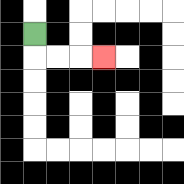{'start': '[1, 1]', 'end': '[4, 2]', 'path_directions': 'D,R,R,R', 'path_coordinates': '[[1, 1], [1, 2], [2, 2], [3, 2], [4, 2]]'}